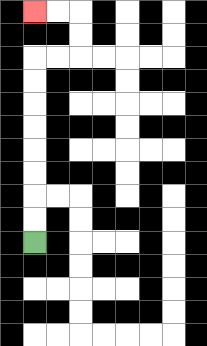{'start': '[1, 10]', 'end': '[1, 0]', 'path_directions': 'U,U,U,U,U,U,U,U,R,R,U,U,L,L', 'path_coordinates': '[[1, 10], [1, 9], [1, 8], [1, 7], [1, 6], [1, 5], [1, 4], [1, 3], [1, 2], [2, 2], [3, 2], [3, 1], [3, 0], [2, 0], [1, 0]]'}